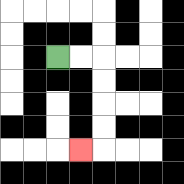{'start': '[2, 2]', 'end': '[3, 6]', 'path_directions': 'R,R,D,D,D,D,L', 'path_coordinates': '[[2, 2], [3, 2], [4, 2], [4, 3], [4, 4], [4, 5], [4, 6], [3, 6]]'}